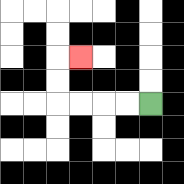{'start': '[6, 4]', 'end': '[3, 2]', 'path_directions': 'L,L,L,L,U,U,R', 'path_coordinates': '[[6, 4], [5, 4], [4, 4], [3, 4], [2, 4], [2, 3], [2, 2], [3, 2]]'}